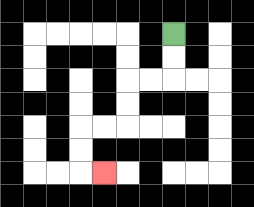{'start': '[7, 1]', 'end': '[4, 7]', 'path_directions': 'D,D,L,L,D,D,L,L,D,D,R', 'path_coordinates': '[[7, 1], [7, 2], [7, 3], [6, 3], [5, 3], [5, 4], [5, 5], [4, 5], [3, 5], [3, 6], [3, 7], [4, 7]]'}